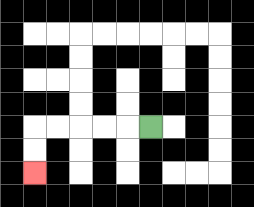{'start': '[6, 5]', 'end': '[1, 7]', 'path_directions': 'L,L,L,L,L,D,D', 'path_coordinates': '[[6, 5], [5, 5], [4, 5], [3, 5], [2, 5], [1, 5], [1, 6], [1, 7]]'}